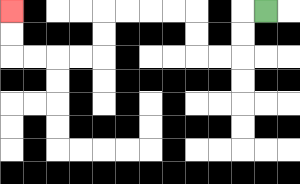{'start': '[11, 0]', 'end': '[0, 0]', 'path_directions': 'L,D,D,L,L,U,U,L,L,L,L,D,D,L,L,L,L,U,U', 'path_coordinates': '[[11, 0], [10, 0], [10, 1], [10, 2], [9, 2], [8, 2], [8, 1], [8, 0], [7, 0], [6, 0], [5, 0], [4, 0], [4, 1], [4, 2], [3, 2], [2, 2], [1, 2], [0, 2], [0, 1], [0, 0]]'}